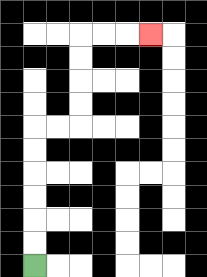{'start': '[1, 11]', 'end': '[6, 1]', 'path_directions': 'U,U,U,U,U,U,R,R,U,U,U,U,R,R,R', 'path_coordinates': '[[1, 11], [1, 10], [1, 9], [1, 8], [1, 7], [1, 6], [1, 5], [2, 5], [3, 5], [3, 4], [3, 3], [3, 2], [3, 1], [4, 1], [5, 1], [6, 1]]'}